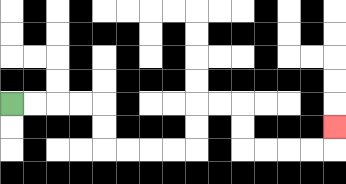{'start': '[0, 4]', 'end': '[14, 5]', 'path_directions': 'R,R,R,R,D,D,R,R,R,R,U,U,R,R,D,D,R,R,R,R,U', 'path_coordinates': '[[0, 4], [1, 4], [2, 4], [3, 4], [4, 4], [4, 5], [4, 6], [5, 6], [6, 6], [7, 6], [8, 6], [8, 5], [8, 4], [9, 4], [10, 4], [10, 5], [10, 6], [11, 6], [12, 6], [13, 6], [14, 6], [14, 5]]'}